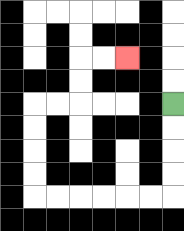{'start': '[7, 4]', 'end': '[5, 2]', 'path_directions': 'D,D,D,D,L,L,L,L,L,L,U,U,U,U,R,R,U,U,R,R', 'path_coordinates': '[[7, 4], [7, 5], [7, 6], [7, 7], [7, 8], [6, 8], [5, 8], [4, 8], [3, 8], [2, 8], [1, 8], [1, 7], [1, 6], [1, 5], [1, 4], [2, 4], [3, 4], [3, 3], [3, 2], [4, 2], [5, 2]]'}